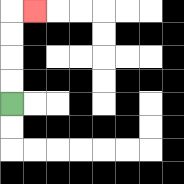{'start': '[0, 4]', 'end': '[1, 0]', 'path_directions': 'U,U,U,U,R', 'path_coordinates': '[[0, 4], [0, 3], [0, 2], [0, 1], [0, 0], [1, 0]]'}